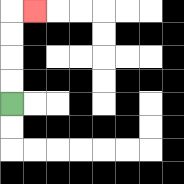{'start': '[0, 4]', 'end': '[1, 0]', 'path_directions': 'U,U,U,U,R', 'path_coordinates': '[[0, 4], [0, 3], [0, 2], [0, 1], [0, 0], [1, 0]]'}